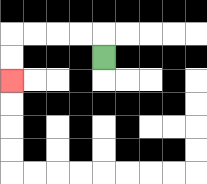{'start': '[4, 2]', 'end': '[0, 3]', 'path_directions': 'U,L,L,L,L,D,D', 'path_coordinates': '[[4, 2], [4, 1], [3, 1], [2, 1], [1, 1], [0, 1], [0, 2], [0, 3]]'}